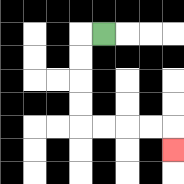{'start': '[4, 1]', 'end': '[7, 6]', 'path_directions': 'L,D,D,D,D,R,R,R,R,D', 'path_coordinates': '[[4, 1], [3, 1], [3, 2], [3, 3], [3, 4], [3, 5], [4, 5], [5, 5], [6, 5], [7, 5], [7, 6]]'}